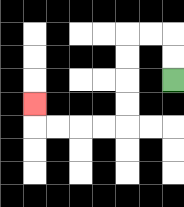{'start': '[7, 3]', 'end': '[1, 4]', 'path_directions': 'U,U,L,L,D,D,D,D,L,L,L,L,U', 'path_coordinates': '[[7, 3], [7, 2], [7, 1], [6, 1], [5, 1], [5, 2], [5, 3], [5, 4], [5, 5], [4, 5], [3, 5], [2, 5], [1, 5], [1, 4]]'}